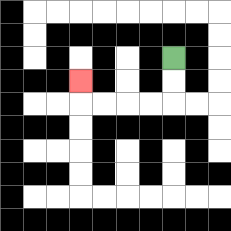{'start': '[7, 2]', 'end': '[3, 3]', 'path_directions': 'D,D,L,L,L,L,U', 'path_coordinates': '[[7, 2], [7, 3], [7, 4], [6, 4], [5, 4], [4, 4], [3, 4], [3, 3]]'}